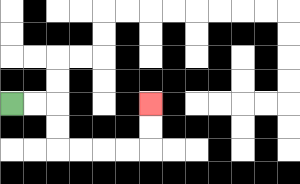{'start': '[0, 4]', 'end': '[6, 4]', 'path_directions': 'R,R,D,D,R,R,R,R,U,U', 'path_coordinates': '[[0, 4], [1, 4], [2, 4], [2, 5], [2, 6], [3, 6], [4, 6], [5, 6], [6, 6], [6, 5], [6, 4]]'}